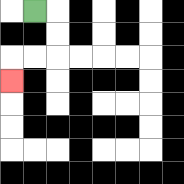{'start': '[1, 0]', 'end': '[0, 3]', 'path_directions': 'R,D,D,L,L,D', 'path_coordinates': '[[1, 0], [2, 0], [2, 1], [2, 2], [1, 2], [0, 2], [0, 3]]'}